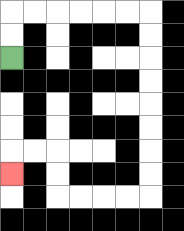{'start': '[0, 2]', 'end': '[0, 7]', 'path_directions': 'U,U,R,R,R,R,R,R,D,D,D,D,D,D,D,D,L,L,L,L,U,U,L,L,D', 'path_coordinates': '[[0, 2], [0, 1], [0, 0], [1, 0], [2, 0], [3, 0], [4, 0], [5, 0], [6, 0], [6, 1], [6, 2], [6, 3], [6, 4], [6, 5], [6, 6], [6, 7], [6, 8], [5, 8], [4, 8], [3, 8], [2, 8], [2, 7], [2, 6], [1, 6], [0, 6], [0, 7]]'}